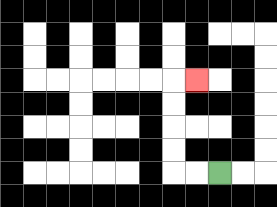{'start': '[9, 7]', 'end': '[8, 3]', 'path_directions': 'L,L,U,U,U,U,R', 'path_coordinates': '[[9, 7], [8, 7], [7, 7], [7, 6], [7, 5], [7, 4], [7, 3], [8, 3]]'}